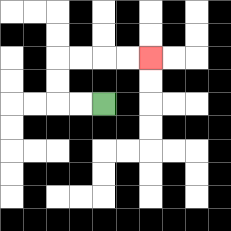{'start': '[4, 4]', 'end': '[6, 2]', 'path_directions': 'L,L,U,U,R,R,R,R', 'path_coordinates': '[[4, 4], [3, 4], [2, 4], [2, 3], [2, 2], [3, 2], [4, 2], [5, 2], [6, 2]]'}